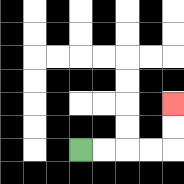{'start': '[3, 6]', 'end': '[7, 4]', 'path_directions': 'R,R,R,R,U,U', 'path_coordinates': '[[3, 6], [4, 6], [5, 6], [6, 6], [7, 6], [7, 5], [7, 4]]'}